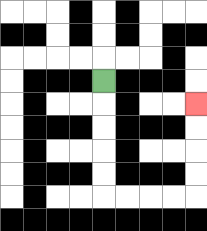{'start': '[4, 3]', 'end': '[8, 4]', 'path_directions': 'D,D,D,D,D,R,R,R,R,U,U,U,U', 'path_coordinates': '[[4, 3], [4, 4], [4, 5], [4, 6], [4, 7], [4, 8], [5, 8], [6, 8], [7, 8], [8, 8], [8, 7], [8, 6], [8, 5], [8, 4]]'}